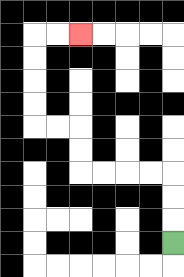{'start': '[7, 10]', 'end': '[3, 1]', 'path_directions': 'U,U,U,L,L,L,L,U,U,L,L,U,U,U,U,R,R', 'path_coordinates': '[[7, 10], [7, 9], [7, 8], [7, 7], [6, 7], [5, 7], [4, 7], [3, 7], [3, 6], [3, 5], [2, 5], [1, 5], [1, 4], [1, 3], [1, 2], [1, 1], [2, 1], [3, 1]]'}